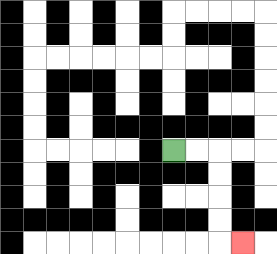{'start': '[7, 6]', 'end': '[10, 10]', 'path_directions': 'R,R,D,D,D,D,R', 'path_coordinates': '[[7, 6], [8, 6], [9, 6], [9, 7], [9, 8], [9, 9], [9, 10], [10, 10]]'}